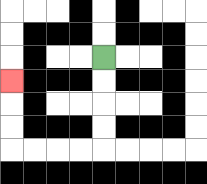{'start': '[4, 2]', 'end': '[0, 3]', 'path_directions': 'D,D,D,D,L,L,L,L,U,U,U', 'path_coordinates': '[[4, 2], [4, 3], [4, 4], [4, 5], [4, 6], [3, 6], [2, 6], [1, 6], [0, 6], [0, 5], [0, 4], [0, 3]]'}